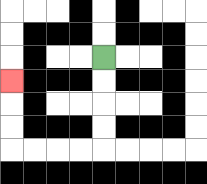{'start': '[4, 2]', 'end': '[0, 3]', 'path_directions': 'D,D,D,D,L,L,L,L,U,U,U', 'path_coordinates': '[[4, 2], [4, 3], [4, 4], [4, 5], [4, 6], [3, 6], [2, 6], [1, 6], [0, 6], [0, 5], [0, 4], [0, 3]]'}